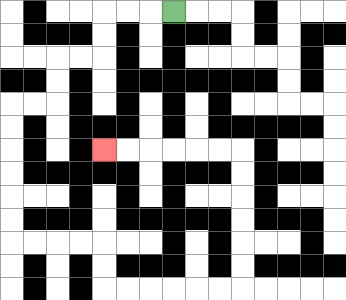{'start': '[7, 0]', 'end': '[4, 6]', 'path_directions': 'L,L,L,D,D,L,L,D,D,L,L,D,D,D,D,D,D,R,R,R,R,D,D,R,R,R,R,R,R,U,U,U,U,U,U,L,L,L,L,L,L', 'path_coordinates': '[[7, 0], [6, 0], [5, 0], [4, 0], [4, 1], [4, 2], [3, 2], [2, 2], [2, 3], [2, 4], [1, 4], [0, 4], [0, 5], [0, 6], [0, 7], [0, 8], [0, 9], [0, 10], [1, 10], [2, 10], [3, 10], [4, 10], [4, 11], [4, 12], [5, 12], [6, 12], [7, 12], [8, 12], [9, 12], [10, 12], [10, 11], [10, 10], [10, 9], [10, 8], [10, 7], [10, 6], [9, 6], [8, 6], [7, 6], [6, 6], [5, 6], [4, 6]]'}